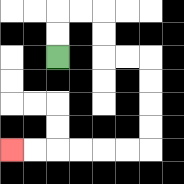{'start': '[2, 2]', 'end': '[0, 6]', 'path_directions': 'U,U,R,R,D,D,R,R,D,D,D,D,L,L,L,L,L,L', 'path_coordinates': '[[2, 2], [2, 1], [2, 0], [3, 0], [4, 0], [4, 1], [4, 2], [5, 2], [6, 2], [6, 3], [6, 4], [6, 5], [6, 6], [5, 6], [4, 6], [3, 6], [2, 6], [1, 6], [0, 6]]'}